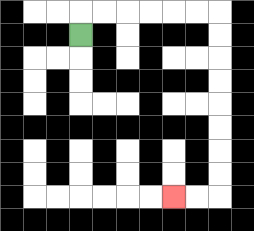{'start': '[3, 1]', 'end': '[7, 8]', 'path_directions': 'U,R,R,R,R,R,R,D,D,D,D,D,D,D,D,L,L', 'path_coordinates': '[[3, 1], [3, 0], [4, 0], [5, 0], [6, 0], [7, 0], [8, 0], [9, 0], [9, 1], [9, 2], [9, 3], [9, 4], [9, 5], [9, 6], [9, 7], [9, 8], [8, 8], [7, 8]]'}